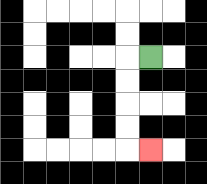{'start': '[6, 2]', 'end': '[6, 6]', 'path_directions': 'L,D,D,D,D,R', 'path_coordinates': '[[6, 2], [5, 2], [5, 3], [5, 4], [5, 5], [5, 6], [6, 6]]'}